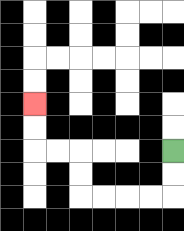{'start': '[7, 6]', 'end': '[1, 4]', 'path_directions': 'D,D,L,L,L,L,U,U,L,L,U,U', 'path_coordinates': '[[7, 6], [7, 7], [7, 8], [6, 8], [5, 8], [4, 8], [3, 8], [3, 7], [3, 6], [2, 6], [1, 6], [1, 5], [1, 4]]'}